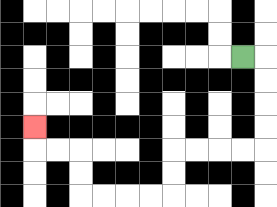{'start': '[10, 2]', 'end': '[1, 5]', 'path_directions': 'R,D,D,D,D,L,L,L,L,D,D,L,L,L,L,U,U,L,L,U', 'path_coordinates': '[[10, 2], [11, 2], [11, 3], [11, 4], [11, 5], [11, 6], [10, 6], [9, 6], [8, 6], [7, 6], [7, 7], [7, 8], [6, 8], [5, 8], [4, 8], [3, 8], [3, 7], [3, 6], [2, 6], [1, 6], [1, 5]]'}